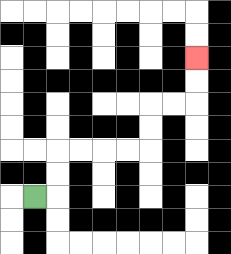{'start': '[1, 8]', 'end': '[8, 2]', 'path_directions': 'R,U,U,R,R,R,R,U,U,R,R,U,U', 'path_coordinates': '[[1, 8], [2, 8], [2, 7], [2, 6], [3, 6], [4, 6], [5, 6], [6, 6], [6, 5], [6, 4], [7, 4], [8, 4], [8, 3], [8, 2]]'}